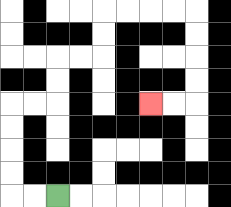{'start': '[2, 8]', 'end': '[6, 4]', 'path_directions': 'L,L,U,U,U,U,R,R,U,U,R,R,U,U,R,R,R,R,D,D,D,D,L,L', 'path_coordinates': '[[2, 8], [1, 8], [0, 8], [0, 7], [0, 6], [0, 5], [0, 4], [1, 4], [2, 4], [2, 3], [2, 2], [3, 2], [4, 2], [4, 1], [4, 0], [5, 0], [6, 0], [7, 0], [8, 0], [8, 1], [8, 2], [8, 3], [8, 4], [7, 4], [6, 4]]'}